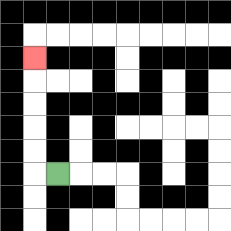{'start': '[2, 7]', 'end': '[1, 2]', 'path_directions': 'L,U,U,U,U,U', 'path_coordinates': '[[2, 7], [1, 7], [1, 6], [1, 5], [1, 4], [1, 3], [1, 2]]'}